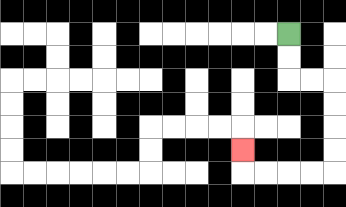{'start': '[12, 1]', 'end': '[10, 6]', 'path_directions': 'D,D,R,R,D,D,D,D,L,L,L,L,U', 'path_coordinates': '[[12, 1], [12, 2], [12, 3], [13, 3], [14, 3], [14, 4], [14, 5], [14, 6], [14, 7], [13, 7], [12, 7], [11, 7], [10, 7], [10, 6]]'}